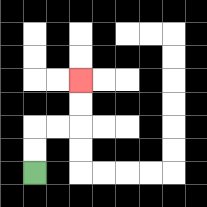{'start': '[1, 7]', 'end': '[3, 3]', 'path_directions': 'U,U,R,R,U,U', 'path_coordinates': '[[1, 7], [1, 6], [1, 5], [2, 5], [3, 5], [3, 4], [3, 3]]'}